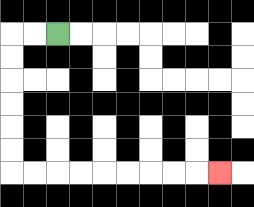{'start': '[2, 1]', 'end': '[9, 7]', 'path_directions': 'L,L,D,D,D,D,D,D,R,R,R,R,R,R,R,R,R', 'path_coordinates': '[[2, 1], [1, 1], [0, 1], [0, 2], [0, 3], [0, 4], [0, 5], [0, 6], [0, 7], [1, 7], [2, 7], [3, 7], [4, 7], [5, 7], [6, 7], [7, 7], [8, 7], [9, 7]]'}